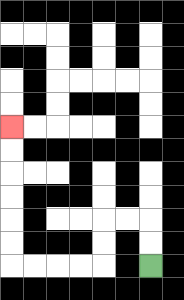{'start': '[6, 11]', 'end': '[0, 5]', 'path_directions': 'U,U,L,L,D,D,L,L,L,L,U,U,U,U,U,U', 'path_coordinates': '[[6, 11], [6, 10], [6, 9], [5, 9], [4, 9], [4, 10], [4, 11], [3, 11], [2, 11], [1, 11], [0, 11], [0, 10], [0, 9], [0, 8], [0, 7], [0, 6], [0, 5]]'}